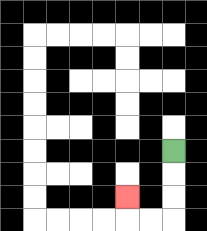{'start': '[7, 6]', 'end': '[5, 8]', 'path_directions': 'D,D,D,L,L,U', 'path_coordinates': '[[7, 6], [7, 7], [7, 8], [7, 9], [6, 9], [5, 9], [5, 8]]'}